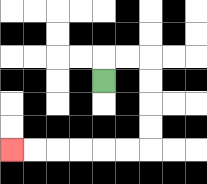{'start': '[4, 3]', 'end': '[0, 6]', 'path_directions': 'U,R,R,D,D,D,D,L,L,L,L,L,L', 'path_coordinates': '[[4, 3], [4, 2], [5, 2], [6, 2], [6, 3], [6, 4], [6, 5], [6, 6], [5, 6], [4, 6], [3, 6], [2, 6], [1, 6], [0, 6]]'}